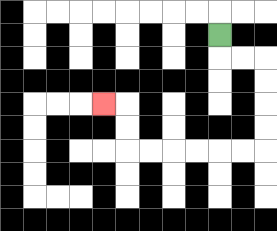{'start': '[9, 1]', 'end': '[4, 4]', 'path_directions': 'D,R,R,D,D,D,D,L,L,L,L,L,L,U,U,L', 'path_coordinates': '[[9, 1], [9, 2], [10, 2], [11, 2], [11, 3], [11, 4], [11, 5], [11, 6], [10, 6], [9, 6], [8, 6], [7, 6], [6, 6], [5, 6], [5, 5], [5, 4], [4, 4]]'}